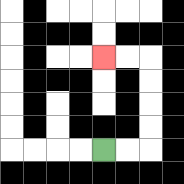{'start': '[4, 6]', 'end': '[4, 2]', 'path_directions': 'R,R,U,U,U,U,L,L', 'path_coordinates': '[[4, 6], [5, 6], [6, 6], [6, 5], [6, 4], [6, 3], [6, 2], [5, 2], [4, 2]]'}